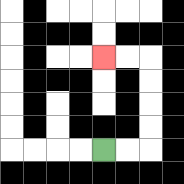{'start': '[4, 6]', 'end': '[4, 2]', 'path_directions': 'R,R,U,U,U,U,L,L', 'path_coordinates': '[[4, 6], [5, 6], [6, 6], [6, 5], [6, 4], [6, 3], [6, 2], [5, 2], [4, 2]]'}